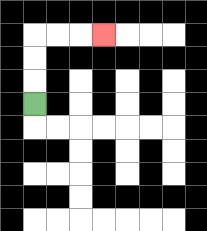{'start': '[1, 4]', 'end': '[4, 1]', 'path_directions': 'U,U,U,R,R,R', 'path_coordinates': '[[1, 4], [1, 3], [1, 2], [1, 1], [2, 1], [3, 1], [4, 1]]'}